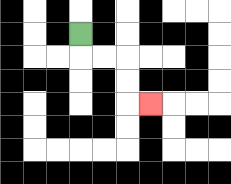{'start': '[3, 1]', 'end': '[6, 4]', 'path_directions': 'D,R,R,D,D,R', 'path_coordinates': '[[3, 1], [3, 2], [4, 2], [5, 2], [5, 3], [5, 4], [6, 4]]'}